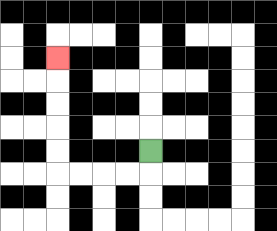{'start': '[6, 6]', 'end': '[2, 2]', 'path_directions': 'D,L,L,L,L,U,U,U,U,U', 'path_coordinates': '[[6, 6], [6, 7], [5, 7], [4, 7], [3, 7], [2, 7], [2, 6], [2, 5], [2, 4], [2, 3], [2, 2]]'}